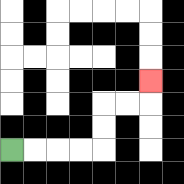{'start': '[0, 6]', 'end': '[6, 3]', 'path_directions': 'R,R,R,R,U,U,R,R,U', 'path_coordinates': '[[0, 6], [1, 6], [2, 6], [3, 6], [4, 6], [4, 5], [4, 4], [5, 4], [6, 4], [6, 3]]'}